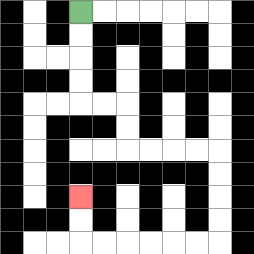{'start': '[3, 0]', 'end': '[3, 8]', 'path_directions': 'D,D,D,D,R,R,D,D,R,R,R,R,D,D,D,D,L,L,L,L,L,L,U,U', 'path_coordinates': '[[3, 0], [3, 1], [3, 2], [3, 3], [3, 4], [4, 4], [5, 4], [5, 5], [5, 6], [6, 6], [7, 6], [8, 6], [9, 6], [9, 7], [9, 8], [9, 9], [9, 10], [8, 10], [7, 10], [6, 10], [5, 10], [4, 10], [3, 10], [3, 9], [3, 8]]'}